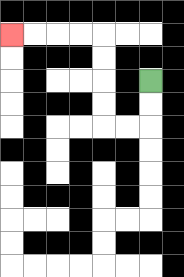{'start': '[6, 3]', 'end': '[0, 1]', 'path_directions': 'D,D,L,L,U,U,U,U,L,L,L,L', 'path_coordinates': '[[6, 3], [6, 4], [6, 5], [5, 5], [4, 5], [4, 4], [4, 3], [4, 2], [4, 1], [3, 1], [2, 1], [1, 1], [0, 1]]'}